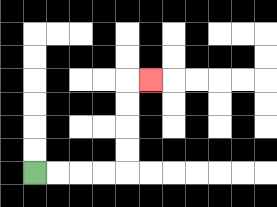{'start': '[1, 7]', 'end': '[6, 3]', 'path_directions': 'R,R,R,R,U,U,U,U,R', 'path_coordinates': '[[1, 7], [2, 7], [3, 7], [4, 7], [5, 7], [5, 6], [5, 5], [5, 4], [5, 3], [6, 3]]'}